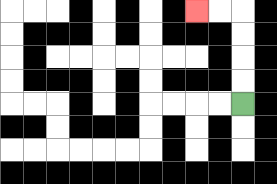{'start': '[10, 4]', 'end': '[8, 0]', 'path_directions': 'U,U,U,U,L,L', 'path_coordinates': '[[10, 4], [10, 3], [10, 2], [10, 1], [10, 0], [9, 0], [8, 0]]'}